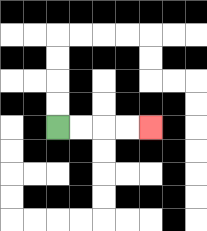{'start': '[2, 5]', 'end': '[6, 5]', 'path_directions': 'R,R,R,R', 'path_coordinates': '[[2, 5], [3, 5], [4, 5], [5, 5], [6, 5]]'}